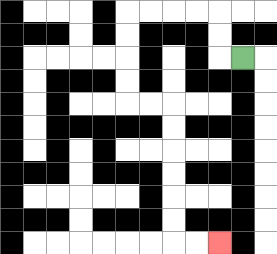{'start': '[10, 2]', 'end': '[9, 10]', 'path_directions': 'L,U,U,L,L,L,L,D,D,D,D,R,R,D,D,D,D,D,D,R,R', 'path_coordinates': '[[10, 2], [9, 2], [9, 1], [9, 0], [8, 0], [7, 0], [6, 0], [5, 0], [5, 1], [5, 2], [5, 3], [5, 4], [6, 4], [7, 4], [7, 5], [7, 6], [7, 7], [7, 8], [7, 9], [7, 10], [8, 10], [9, 10]]'}